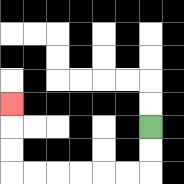{'start': '[6, 5]', 'end': '[0, 4]', 'path_directions': 'D,D,L,L,L,L,L,L,U,U,U', 'path_coordinates': '[[6, 5], [6, 6], [6, 7], [5, 7], [4, 7], [3, 7], [2, 7], [1, 7], [0, 7], [0, 6], [0, 5], [0, 4]]'}